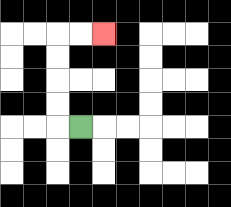{'start': '[3, 5]', 'end': '[4, 1]', 'path_directions': 'L,U,U,U,U,R,R', 'path_coordinates': '[[3, 5], [2, 5], [2, 4], [2, 3], [2, 2], [2, 1], [3, 1], [4, 1]]'}